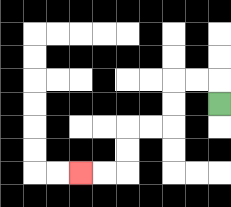{'start': '[9, 4]', 'end': '[3, 7]', 'path_directions': 'U,L,L,D,D,L,L,D,D,L,L', 'path_coordinates': '[[9, 4], [9, 3], [8, 3], [7, 3], [7, 4], [7, 5], [6, 5], [5, 5], [5, 6], [5, 7], [4, 7], [3, 7]]'}